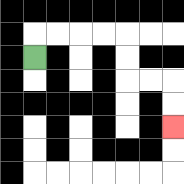{'start': '[1, 2]', 'end': '[7, 5]', 'path_directions': 'U,R,R,R,R,D,D,R,R,D,D', 'path_coordinates': '[[1, 2], [1, 1], [2, 1], [3, 1], [4, 1], [5, 1], [5, 2], [5, 3], [6, 3], [7, 3], [7, 4], [7, 5]]'}